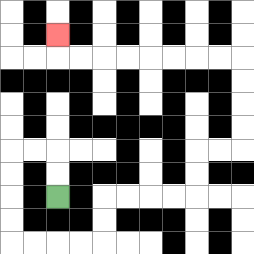{'start': '[2, 8]', 'end': '[2, 1]', 'path_directions': 'U,U,L,L,D,D,D,D,R,R,R,R,U,U,R,R,R,R,U,U,R,R,U,U,U,U,L,L,L,L,L,L,L,L,U', 'path_coordinates': '[[2, 8], [2, 7], [2, 6], [1, 6], [0, 6], [0, 7], [0, 8], [0, 9], [0, 10], [1, 10], [2, 10], [3, 10], [4, 10], [4, 9], [4, 8], [5, 8], [6, 8], [7, 8], [8, 8], [8, 7], [8, 6], [9, 6], [10, 6], [10, 5], [10, 4], [10, 3], [10, 2], [9, 2], [8, 2], [7, 2], [6, 2], [5, 2], [4, 2], [3, 2], [2, 2], [2, 1]]'}